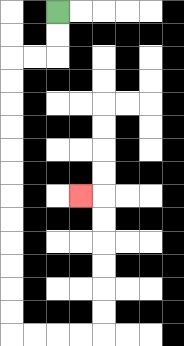{'start': '[2, 0]', 'end': '[3, 8]', 'path_directions': 'D,D,L,L,D,D,D,D,D,D,D,D,D,D,D,D,R,R,R,R,U,U,U,U,U,U,L', 'path_coordinates': '[[2, 0], [2, 1], [2, 2], [1, 2], [0, 2], [0, 3], [0, 4], [0, 5], [0, 6], [0, 7], [0, 8], [0, 9], [0, 10], [0, 11], [0, 12], [0, 13], [0, 14], [1, 14], [2, 14], [3, 14], [4, 14], [4, 13], [4, 12], [4, 11], [4, 10], [4, 9], [4, 8], [3, 8]]'}